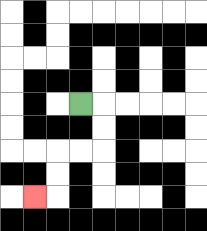{'start': '[3, 4]', 'end': '[1, 8]', 'path_directions': 'R,D,D,L,L,D,D,L', 'path_coordinates': '[[3, 4], [4, 4], [4, 5], [4, 6], [3, 6], [2, 6], [2, 7], [2, 8], [1, 8]]'}